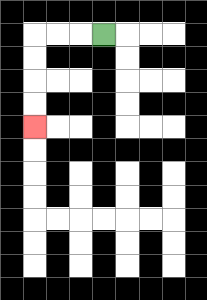{'start': '[4, 1]', 'end': '[1, 5]', 'path_directions': 'L,L,L,D,D,D,D', 'path_coordinates': '[[4, 1], [3, 1], [2, 1], [1, 1], [1, 2], [1, 3], [1, 4], [1, 5]]'}